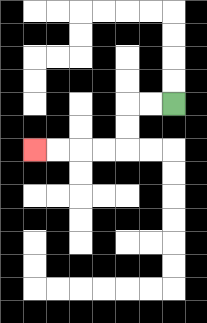{'start': '[7, 4]', 'end': '[1, 6]', 'path_directions': 'L,L,D,D,L,L,L,L', 'path_coordinates': '[[7, 4], [6, 4], [5, 4], [5, 5], [5, 6], [4, 6], [3, 6], [2, 6], [1, 6]]'}